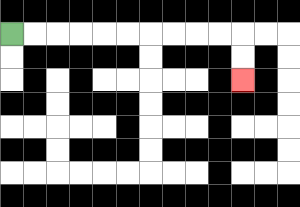{'start': '[0, 1]', 'end': '[10, 3]', 'path_directions': 'R,R,R,R,R,R,R,R,R,R,D,D', 'path_coordinates': '[[0, 1], [1, 1], [2, 1], [3, 1], [4, 1], [5, 1], [6, 1], [7, 1], [8, 1], [9, 1], [10, 1], [10, 2], [10, 3]]'}